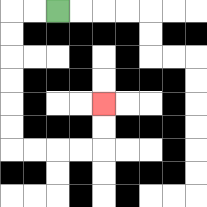{'start': '[2, 0]', 'end': '[4, 4]', 'path_directions': 'L,L,D,D,D,D,D,D,R,R,R,R,U,U', 'path_coordinates': '[[2, 0], [1, 0], [0, 0], [0, 1], [0, 2], [0, 3], [0, 4], [0, 5], [0, 6], [1, 6], [2, 6], [3, 6], [4, 6], [4, 5], [4, 4]]'}